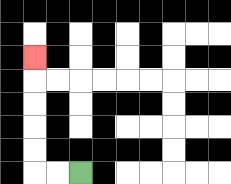{'start': '[3, 7]', 'end': '[1, 2]', 'path_directions': 'L,L,U,U,U,U,U', 'path_coordinates': '[[3, 7], [2, 7], [1, 7], [1, 6], [1, 5], [1, 4], [1, 3], [1, 2]]'}